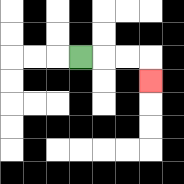{'start': '[3, 2]', 'end': '[6, 3]', 'path_directions': 'R,R,R,D', 'path_coordinates': '[[3, 2], [4, 2], [5, 2], [6, 2], [6, 3]]'}